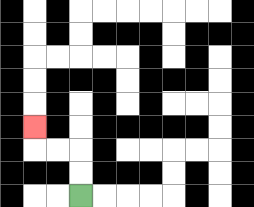{'start': '[3, 8]', 'end': '[1, 5]', 'path_directions': 'U,U,L,L,U', 'path_coordinates': '[[3, 8], [3, 7], [3, 6], [2, 6], [1, 6], [1, 5]]'}